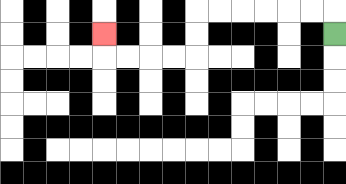{'start': '[14, 1]', 'end': '[4, 1]', 'path_directions': 'U,L,L,L,L,L,L,D,D,L,L,L,L,U', 'path_coordinates': '[[14, 1], [14, 0], [13, 0], [12, 0], [11, 0], [10, 0], [9, 0], [8, 0], [8, 1], [8, 2], [7, 2], [6, 2], [5, 2], [4, 2], [4, 1]]'}